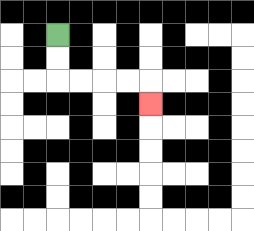{'start': '[2, 1]', 'end': '[6, 4]', 'path_directions': 'D,D,R,R,R,R,D', 'path_coordinates': '[[2, 1], [2, 2], [2, 3], [3, 3], [4, 3], [5, 3], [6, 3], [6, 4]]'}